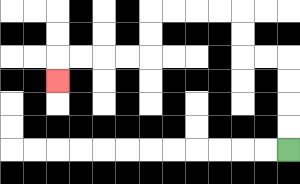{'start': '[12, 6]', 'end': '[2, 3]', 'path_directions': 'U,U,U,U,L,L,U,U,L,L,L,L,D,D,L,L,L,L,D', 'path_coordinates': '[[12, 6], [12, 5], [12, 4], [12, 3], [12, 2], [11, 2], [10, 2], [10, 1], [10, 0], [9, 0], [8, 0], [7, 0], [6, 0], [6, 1], [6, 2], [5, 2], [4, 2], [3, 2], [2, 2], [2, 3]]'}